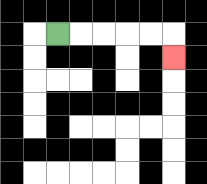{'start': '[2, 1]', 'end': '[7, 2]', 'path_directions': 'R,R,R,R,R,D', 'path_coordinates': '[[2, 1], [3, 1], [4, 1], [5, 1], [6, 1], [7, 1], [7, 2]]'}